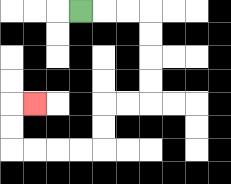{'start': '[3, 0]', 'end': '[1, 4]', 'path_directions': 'R,R,R,D,D,D,D,L,L,D,D,L,L,L,L,U,U,R', 'path_coordinates': '[[3, 0], [4, 0], [5, 0], [6, 0], [6, 1], [6, 2], [6, 3], [6, 4], [5, 4], [4, 4], [4, 5], [4, 6], [3, 6], [2, 6], [1, 6], [0, 6], [0, 5], [0, 4], [1, 4]]'}